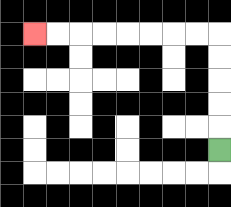{'start': '[9, 6]', 'end': '[1, 1]', 'path_directions': 'U,U,U,U,U,L,L,L,L,L,L,L,L', 'path_coordinates': '[[9, 6], [9, 5], [9, 4], [9, 3], [9, 2], [9, 1], [8, 1], [7, 1], [6, 1], [5, 1], [4, 1], [3, 1], [2, 1], [1, 1]]'}